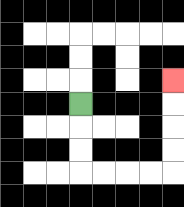{'start': '[3, 4]', 'end': '[7, 3]', 'path_directions': 'D,D,D,R,R,R,R,U,U,U,U', 'path_coordinates': '[[3, 4], [3, 5], [3, 6], [3, 7], [4, 7], [5, 7], [6, 7], [7, 7], [7, 6], [7, 5], [7, 4], [7, 3]]'}